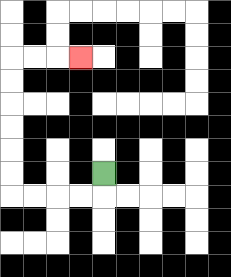{'start': '[4, 7]', 'end': '[3, 2]', 'path_directions': 'D,L,L,L,L,U,U,U,U,U,U,R,R,R', 'path_coordinates': '[[4, 7], [4, 8], [3, 8], [2, 8], [1, 8], [0, 8], [0, 7], [0, 6], [0, 5], [0, 4], [0, 3], [0, 2], [1, 2], [2, 2], [3, 2]]'}